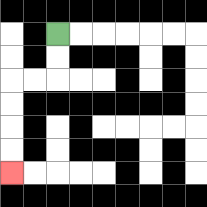{'start': '[2, 1]', 'end': '[0, 7]', 'path_directions': 'D,D,L,L,D,D,D,D', 'path_coordinates': '[[2, 1], [2, 2], [2, 3], [1, 3], [0, 3], [0, 4], [0, 5], [0, 6], [0, 7]]'}